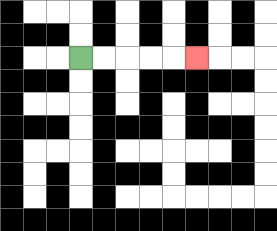{'start': '[3, 2]', 'end': '[8, 2]', 'path_directions': 'R,R,R,R,R', 'path_coordinates': '[[3, 2], [4, 2], [5, 2], [6, 2], [7, 2], [8, 2]]'}